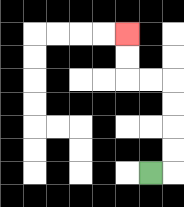{'start': '[6, 7]', 'end': '[5, 1]', 'path_directions': 'R,U,U,U,U,L,L,U,U', 'path_coordinates': '[[6, 7], [7, 7], [7, 6], [7, 5], [7, 4], [7, 3], [6, 3], [5, 3], [5, 2], [5, 1]]'}